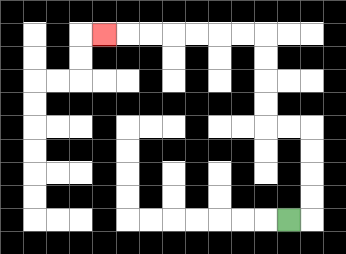{'start': '[12, 9]', 'end': '[4, 1]', 'path_directions': 'R,U,U,U,U,L,L,U,U,U,U,L,L,L,L,L,L,L', 'path_coordinates': '[[12, 9], [13, 9], [13, 8], [13, 7], [13, 6], [13, 5], [12, 5], [11, 5], [11, 4], [11, 3], [11, 2], [11, 1], [10, 1], [9, 1], [8, 1], [7, 1], [6, 1], [5, 1], [4, 1]]'}